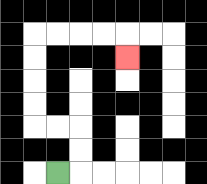{'start': '[2, 7]', 'end': '[5, 2]', 'path_directions': 'R,U,U,L,L,U,U,U,U,R,R,R,R,D', 'path_coordinates': '[[2, 7], [3, 7], [3, 6], [3, 5], [2, 5], [1, 5], [1, 4], [1, 3], [1, 2], [1, 1], [2, 1], [3, 1], [4, 1], [5, 1], [5, 2]]'}